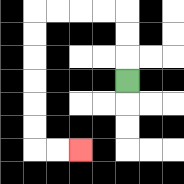{'start': '[5, 3]', 'end': '[3, 6]', 'path_directions': 'U,U,U,L,L,L,L,D,D,D,D,D,D,R,R', 'path_coordinates': '[[5, 3], [5, 2], [5, 1], [5, 0], [4, 0], [3, 0], [2, 0], [1, 0], [1, 1], [1, 2], [1, 3], [1, 4], [1, 5], [1, 6], [2, 6], [3, 6]]'}